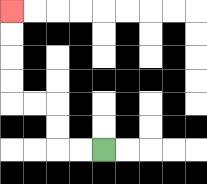{'start': '[4, 6]', 'end': '[0, 0]', 'path_directions': 'L,L,U,U,L,L,U,U,U,U', 'path_coordinates': '[[4, 6], [3, 6], [2, 6], [2, 5], [2, 4], [1, 4], [0, 4], [0, 3], [0, 2], [0, 1], [0, 0]]'}